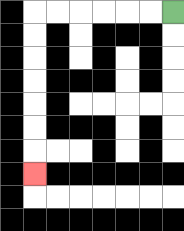{'start': '[7, 0]', 'end': '[1, 7]', 'path_directions': 'L,L,L,L,L,L,D,D,D,D,D,D,D', 'path_coordinates': '[[7, 0], [6, 0], [5, 0], [4, 0], [3, 0], [2, 0], [1, 0], [1, 1], [1, 2], [1, 3], [1, 4], [1, 5], [1, 6], [1, 7]]'}